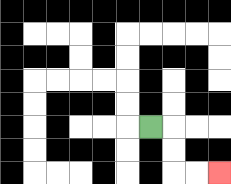{'start': '[6, 5]', 'end': '[9, 7]', 'path_directions': 'R,D,D,R,R', 'path_coordinates': '[[6, 5], [7, 5], [7, 6], [7, 7], [8, 7], [9, 7]]'}